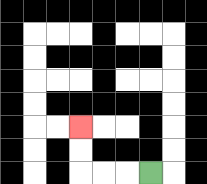{'start': '[6, 7]', 'end': '[3, 5]', 'path_directions': 'L,L,L,U,U', 'path_coordinates': '[[6, 7], [5, 7], [4, 7], [3, 7], [3, 6], [3, 5]]'}